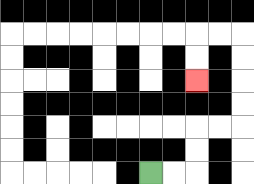{'start': '[6, 7]', 'end': '[8, 3]', 'path_directions': 'R,R,U,U,R,R,U,U,U,U,L,L,D,D', 'path_coordinates': '[[6, 7], [7, 7], [8, 7], [8, 6], [8, 5], [9, 5], [10, 5], [10, 4], [10, 3], [10, 2], [10, 1], [9, 1], [8, 1], [8, 2], [8, 3]]'}